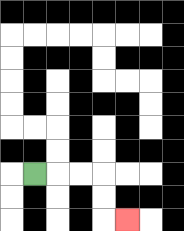{'start': '[1, 7]', 'end': '[5, 9]', 'path_directions': 'R,R,R,D,D,R', 'path_coordinates': '[[1, 7], [2, 7], [3, 7], [4, 7], [4, 8], [4, 9], [5, 9]]'}